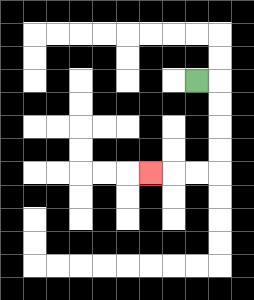{'start': '[8, 3]', 'end': '[6, 7]', 'path_directions': 'R,D,D,D,D,L,L,L', 'path_coordinates': '[[8, 3], [9, 3], [9, 4], [9, 5], [9, 6], [9, 7], [8, 7], [7, 7], [6, 7]]'}